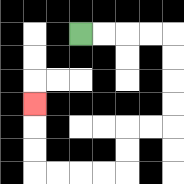{'start': '[3, 1]', 'end': '[1, 4]', 'path_directions': 'R,R,R,R,D,D,D,D,L,L,D,D,L,L,L,L,U,U,U', 'path_coordinates': '[[3, 1], [4, 1], [5, 1], [6, 1], [7, 1], [7, 2], [7, 3], [7, 4], [7, 5], [6, 5], [5, 5], [5, 6], [5, 7], [4, 7], [3, 7], [2, 7], [1, 7], [1, 6], [1, 5], [1, 4]]'}